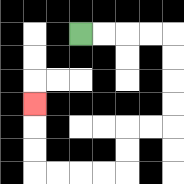{'start': '[3, 1]', 'end': '[1, 4]', 'path_directions': 'R,R,R,R,D,D,D,D,L,L,D,D,L,L,L,L,U,U,U', 'path_coordinates': '[[3, 1], [4, 1], [5, 1], [6, 1], [7, 1], [7, 2], [7, 3], [7, 4], [7, 5], [6, 5], [5, 5], [5, 6], [5, 7], [4, 7], [3, 7], [2, 7], [1, 7], [1, 6], [1, 5], [1, 4]]'}